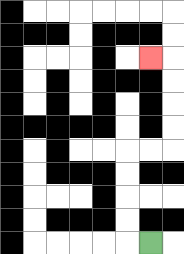{'start': '[6, 10]', 'end': '[6, 2]', 'path_directions': 'L,U,U,U,U,R,R,U,U,U,U,L', 'path_coordinates': '[[6, 10], [5, 10], [5, 9], [5, 8], [5, 7], [5, 6], [6, 6], [7, 6], [7, 5], [7, 4], [7, 3], [7, 2], [6, 2]]'}